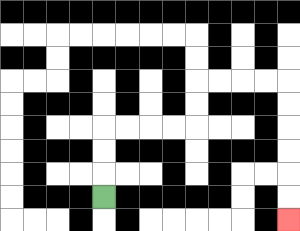{'start': '[4, 8]', 'end': '[12, 9]', 'path_directions': 'U,U,U,R,R,R,R,U,U,R,R,R,R,D,D,D,D,D,D', 'path_coordinates': '[[4, 8], [4, 7], [4, 6], [4, 5], [5, 5], [6, 5], [7, 5], [8, 5], [8, 4], [8, 3], [9, 3], [10, 3], [11, 3], [12, 3], [12, 4], [12, 5], [12, 6], [12, 7], [12, 8], [12, 9]]'}